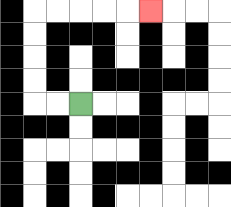{'start': '[3, 4]', 'end': '[6, 0]', 'path_directions': 'L,L,U,U,U,U,R,R,R,R,R', 'path_coordinates': '[[3, 4], [2, 4], [1, 4], [1, 3], [1, 2], [1, 1], [1, 0], [2, 0], [3, 0], [4, 0], [5, 0], [6, 0]]'}